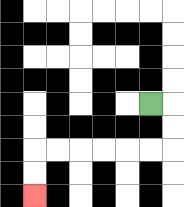{'start': '[6, 4]', 'end': '[1, 8]', 'path_directions': 'R,D,D,L,L,L,L,L,L,D,D', 'path_coordinates': '[[6, 4], [7, 4], [7, 5], [7, 6], [6, 6], [5, 6], [4, 6], [3, 6], [2, 6], [1, 6], [1, 7], [1, 8]]'}